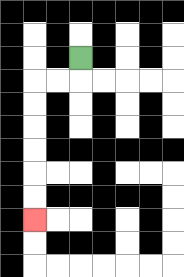{'start': '[3, 2]', 'end': '[1, 9]', 'path_directions': 'D,L,L,D,D,D,D,D,D', 'path_coordinates': '[[3, 2], [3, 3], [2, 3], [1, 3], [1, 4], [1, 5], [1, 6], [1, 7], [1, 8], [1, 9]]'}